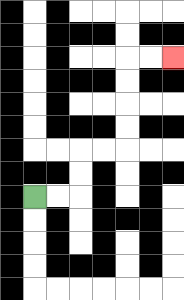{'start': '[1, 8]', 'end': '[7, 2]', 'path_directions': 'R,R,U,U,R,R,U,U,U,U,R,R', 'path_coordinates': '[[1, 8], [2, 8], [3, 8], [3, 7], [3, 6], [4, 6], [5, 6], [5, 5], [5, 4], [5, 3], [5, 2], [6, 2], [7, 2]]'}